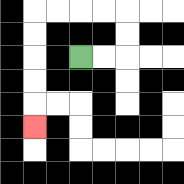{'start': '[3, 2]', 'end': '[1, 5]', 'path_directions': 'R,R,U,U,L,L,L,L,D,D,D,D,D', 'path_coordinates': '[[3, 2], [4, 2], [5, 2], [5, 1], [5, 0], [4, 0], [3, 0], [2, 0], [1, 0], [1, 1], [1, 2], [1, 3], [1, 4], [1, 5]]'}